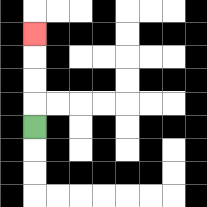{'start': '[1, 5]', 'end': '[1, 1]', 'path_directions': 'U,U,U,U', 'path_coordinates': '[[1, 5], [1, 4], [1, 3], [1, 2], [1, 1]]'}